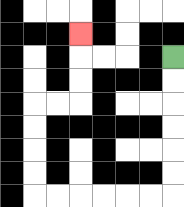{'start': '[7, 2]', 'end': '[3, 1]', 'path_directions': 'D,D,D,D,D,D,L,L,L,L,L,L,U,U,U,U,R,R,U,U,U', 'path_coordinates': '[[7, 2], [7, 3], [7, 4], [7, 5], [7, 6], [7, 7], [7, 8], [6, 8], [5, 8], [4, 8], [3, 8], [2, 8], [1, 8], [1, 7], [1, 6], [1, 5], [1, 4], [2, 4], [3, 4], [3, 3], [3, 2], [3, 1]]'}